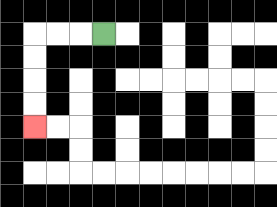{'start': '[4, 1]', 'end': '[1, 5]', 'path_directions': 'L,L,L,D,D,D,D', 'path_coordinates': '[[4, 1], [3, 1], [2, 1], [1, 1], [1, 2], [1, 3], [1, 4], [1, 5]]'}